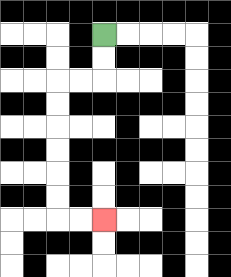{'start': '[4, 1]', 'end': '[4, 9]', 'path_directions': 'D,D,L,L,D,D,D,D,D,D,R,R', 'path_coordinates': '[[4, 1], [4, 2], [4, 3], [3, 3], [2, 3], [2, 4], [2, 5], [2, 6], [2, 7], [2, 8], [2, 9], [3, 9], [4, 9]]'}